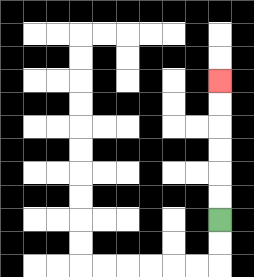{'start': '[9, 9]', 'end': '[9, 3]', 'path_directions': 'U,U,U,U,U,U', 'path_coordinates': '[[9, 9], [9, 8], [9, 7], [9, 6], [9, 5], [9, 4], [9, 3]]'}